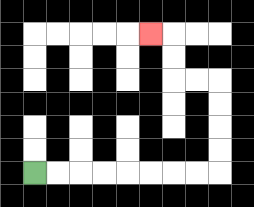{'start': '[1, 7]', 'end': '[6, 1]', 'path_directions': 'R,R,R,R,R,R,R,R,U,U,U,U,L,L,U,U,L', 'path_coordinates': '[[1, 7], [2, 7], [3, 7], [4, 7], [5, 7], [6, 7], [7, 7], [8, 7], [9, 7], [9, 6], [9, 5], [9, 4], [9, 3], [8, 3], [7, 3], [7, 2], [7, 1], [6, 1]]'}